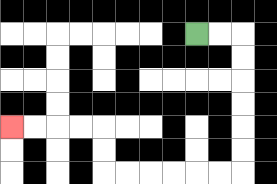{'start': '[8, 1]', 'end': '[0, 5]', 'path_directions': 'R,R,D,D,D,D,D,D,L,L,L,L,L,L,U,U,L,L,L,L', 'path_coordinates': '[[8, 1], [9, 1], [10, 1], [10, 2], [10, 3], [10, 4], [10, 5], [10, 6], [10, 7], [9, 7], [8, 7], [7, 7], [6, 7], [5, 7], [4, 7], [4, 6], [4, 5], [3, 5], [2, 5], [1, 5], [0, 5]]'}